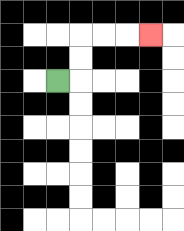{'start': '[2, 3]', 'end': '[6, 1]', 'path_directions': 'R,U,U,R,R,R', 'path_coordinates': '[[2, 3], [3, 3], [3, 2], [3, 1], [4, 1], [5, 1], [6, 1]]'}